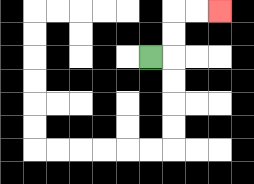{'start': '[6, 2]', 'end': '[9, 0]', 'path_directions': 'R,U,U,R,R', 'path_coordinates': '[[6, 2], [7, 2], [7, 1], [7, 0], [8, 0], [9, 0]]'}